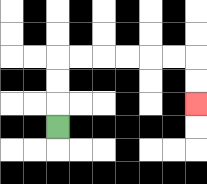{'start': '[2, 5]', 'end': '[8, 4]', 'path_directions': 'U,U,U,R,R,R,R,R,R,D,D', 'path_coordinates': '[[2, 5], [2, 4], [2, 3], [2, 2], [3, 2], [4, 2], [5, 2], [6, 2], [7, 2], [8, 2], [8, 3], [8, 4]]'}